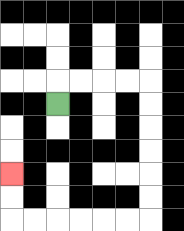{'start': '[2, 4]', 'end': '[0, 7]', 'path_directions': 'U,R,R,R,R,D,D,D,D,D,D,L,L,L,L,L,L,U,U', 'path_coordinates': '[[2, 4], [2, 3], [3, 3], [4, 3], [5, 3], [6, 3], [6, 4], [6, 5], [6, 6], [6, 7], [6, 8], [6, 9], [5, 9], [4, 9], [3, 9], [2, 9], [1, 9], [0, 9], [0, 8], [0, 7]]'}